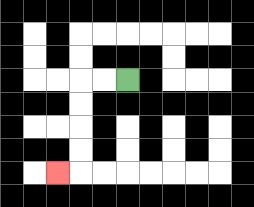{'start': '[5, 3]', 'end': '[2, 7]', 'path_directions': 'L,L,D,D,D,D,L', 'path_coordinates': '[[5, 3], [4, 3], [3, 3], [3, 4], [3, 5], [3, 6], [3, 7], [2, 7]]'}